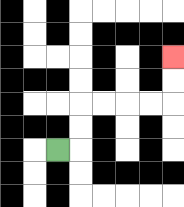{'start': '[2, 6]', 'end': '[7, 2]', 'path_directions': 'R,U,U,R,R,R,R,U,U', 'path_coordinates': '[[2, 6], [3, 6], [3, 5], [3, 4], [4, 4], [5, 4], [6, 4], [7, 4], [7, 3], [7, 2]]'}